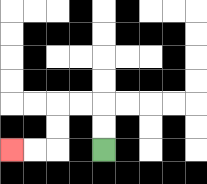{'start': '[4, 6]', 'end': '[0, 6]', 'path_directions': 'U,U,L,L,D,D,L,L', 'path_coordinates': '[[4, 6], [4, 5], [4, 4], [3, 4], [2, 4], [2, 5], [2, 6], [1, 6], [0, 6]]'}